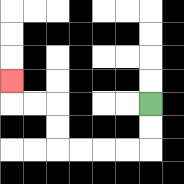{'start': '[6, 4]', 'end': '[0, 3]', 'path_directions': 'D,D,L,L,L,L,U,U,L,L,U', 'path_coordinates': '[[6, 4], [6, 5], [6, 6], [5, 6], [4, 6], [3, 6], [2, 6], [2, 5], [2, 4], [1, 4], [0, 4], [0, 3]]'}